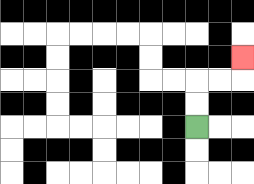{'start': '[8, 5]', 'end': '[10, 2]', 'path_directions': 'U,U,R,R,U', 'path_coordinates': '[[8, 5], [8, 4], [8, 3], [9, 3], [10, 3], [10, 2]]'}